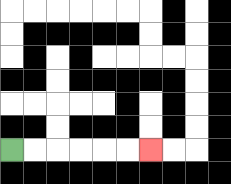{'start': '[0, 6]', 'end': '[6, 6]', 'path_directions': 'R,R,R,R,R,R', 'path_coordinates': '[[0, 6], [1, 6], [2, 6], [3, 6], [4, 6], [5, 6], [6, 6]]'}